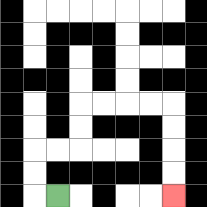{'start': '[2, 8]', 'end': '[7, 8]', 'path_directions': 'L,U,U,R,R,U,U,R,R,R,R,D,D,D,D', 'path_coordinates': '[[2, 8], [1, 8], [1, 7], [1, 6], [2, 6], [3, 6], [3, 5], [3, 4], [4, 4], [5, 4], [6, 4], [7, 4], [7, 5], [7, 6], [7, 7], [7, 8]]'}